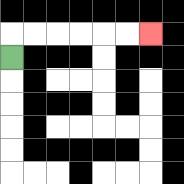{'start': '[0, 2]', 'end': '[6, 1]', 'path_directions': 'U,R,R,R,R,R,R', 'path_coordinates': '[[0, 2], [0, 1], [1, 1], [2, 1], [3, 1], [4, 1], [5, 1], [6, 1]]'}